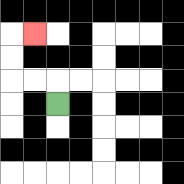{'start': '[2, 4]', 'end': '[1, 1]', 'path_directions': 'U,L,L,U,U,R', 'path_coordinates': '[[2, 4], [2, 3], [1, 3], [0, 3], [0, 2], [0, 1], [1, 1]]'}